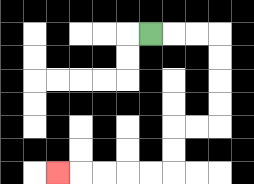{'start': '[6, 1]', 'end': '[2, 7]', 'path_directions': 'R,R,R,D,D,D,D,L,L,D,D,L,L,L,L,L', 'path_coordinates': '[[6, 1], [7, 1], [8, 1], [9, 1], [9, 2], [9, 3], [9, 4], [9, 5], [8, 5], [7, 5], [7, 6], [7, 7], [6, 7], [5, 7], [4, 7], [3, 7], [2, 7]]'}